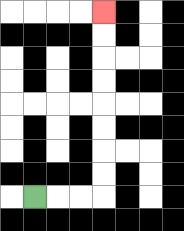{'start': '[1, 8]', 'end': '[4, 0]', 'path_directions': 'R,R,R,U,U,U,U,U,U,U,U', 'path_coordinates': '[[1, 8], [2, 8], [3, 8], [4, 8], [4, 7], [4, 6], [4, 5], [4, 4], [4, 3], [4, 2], [4, 1], [4, 0]]'}